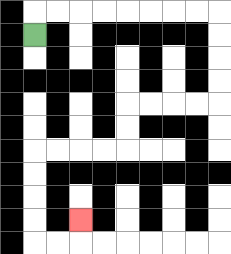{'start': '[1, 1]', 'end': '[3, 9]', 'path_directions': 'U,R,R,R,R,R,R,R,R,D,D,D,D,L,L,L,L,D,D,L,L,L,L,D,D,D,D,R,R,U', 'path_coordinates': '[[1, 1], [1, 0], [2, 0], [3, 0], [4, 0], [5, 0], [6, 0], [7, 0], [8, 0], [9, 0], [9, 1], [9, 2], [9, 3], [9, 4], [8, 4], [7, 4], [6, 4], [5, 4], [5, 5], [5, 6], [4, 6], [3, 6], [2, 6], [1, 6], [1, 7], [1, 8], [1, 9], [1, 10], [2, 10], [3, 10], [3, 9]]'}